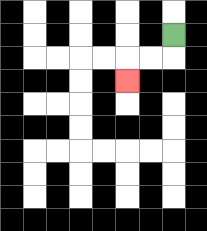{'start': '[7, 1]', 'end': '[5, 3]', 'path_directions': 'D,L,L,D', 'path_coordinates': '[[7, 1], [7, 2], [6, 2], [5, 2], [5, 3]]'}